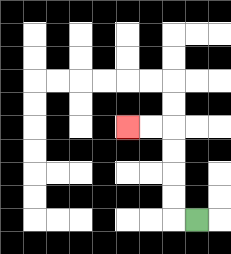{'start': '[8, 9]', 'end': '[5, 5]', 'path_directions': 'L,U,U,U,U,L,L', 'path_coordinates': '[[8, 9], [7, 9], [7, 8], [7, 7], [7, 6], [7, 5], [6, 5], [5, 5]]'}